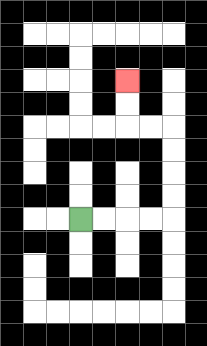{'start': '[3, 9]', 'end': '[5, 3]', 'path_directions': 'R,R,R,R,U,U,U,U,L,L,U,U', 'path_coordinates': '[[3, 9], [4, 9], [5, 9], [6, 9], [7, 9], [7, 8], [7, 7], [7, 6], [7, 5], [6, 5], [5, 5], [5, 4], [5, 3]]'}